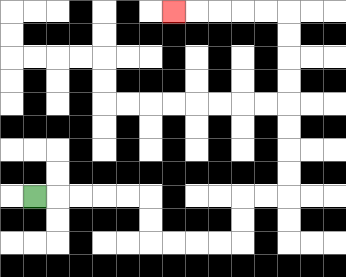{'start': '[1, 8]', 'end': '[7, 0]', 'path_directions': 'R,R,R,R,R,D,D,R,R,R,R,U,U,R,R,U,U,U,U,U,U,U,U,L,L,L,L,L', 'path_coordinates': '[[1, 8], [2, 8], [3, 8], [4, 8], [5, 8], [6, 8], [6, 9], [6, 10], [7, 10], [8, 10], [9, 10], [10, 10], [10, 9], [10, 8], [11, 8], [12, 8], [12, 7], [12, 6], [12, 5], [12, 4], [12, 3], [12, 2], [12, 1], [12, 0], [11, 0], [10, 0], [9, 0], [8, 0], [7, 0]]'}